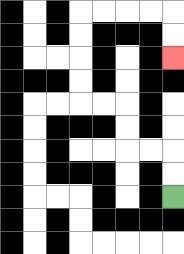{'start': '[7, 8]', 'end': '[7, 2]', 'path_directions': 'U,U,L,L,U,U,L,L,U,U,U,U,R,R,R,R,D,D', 'path_coordinates': '[[7, 8], [7, 7], [7, 6], [6, 6], [5, 6], [5, 5], [5, 4], [4, 4], [3, 4], [3, 3], [3, 2], [3, 1], [3, 0], [4, 0], [5, 0], [6, 0], [7, 0], [7, 1], [7, 2]]'}